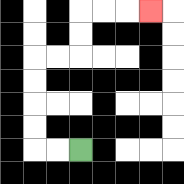{'start': '[3, 6]', 'end': '[6, 0]', 'path_directions': 'L,L,U,U,U,U,R,R,U,U,R,R,R', 'path_coordinates': '[[3, 6], [2, 6], [1, 6], [1, 5], [1, 4], [1, 3], [1, 2], [2, 2], [3, 2], [3, 1], [3, 0], [4, 0], [5, 0], [6, 0]]'}